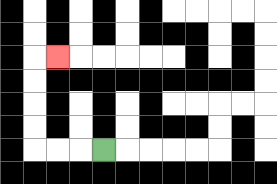{'start': '[4, 6]', 'end': '[2, 2]', 'path_directions': 'L,L,L,U,U,U,U,R', 'path_coordinates': '[[4, 6], [3, 6], [2, 6], [1, 6], [1, 5], [1, 4], [1, 3], [1, 2], [2, 2]]'}